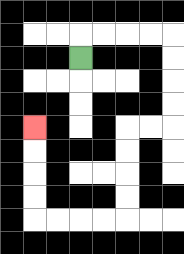{'start': '[3, 2]', 'end': '[1, 5]', 'path_directions': 'U,R,R,R,R,D,D,D,D,L,L,D,D,D,D,L,L,L,L,U,U,U,U', 'path_coordinates': '[[3, 2], [3, 1], [4, 1], [5, 1], [6, 1], [7, 1], [7, 2], [7, 3], [7, 4], [7, 5], [6, 5], [5, 5], [5, 6], [5, 7], [5, 8], [5, 9], [4, 9], [3, 9], [2, 9], [1, 9], [1, 8], [1, 7], [1, 6], [1, 5]]'}